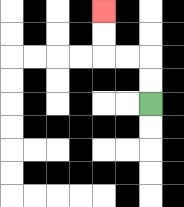{'start': '[6, 4]', 'end': '[4, 0]', 'path_directions': 'U,U,L,L,U,U', 'path_coordinates': '[[6, 4], [6, 3], [6, 2], [5, 2], [4, 2], [4, 1], [4, 0]]'}